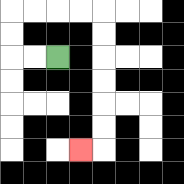{'start': '[2, 2]', 'end': '[3, 6]', 'path_directions': 'L,L,U,U,R,R,R,R,D,D,D,D,D,D,L', 'path_coordinates': '[[2, 2], [1, 2], [0, 2], [0, 1], [0, 0], [1, 0], [2, 0], [3, 0], [4, 0], [4, 1], [4, 2], [4, 3], [4, 4], [4, 5], [4, 6], [3, 6]]'}